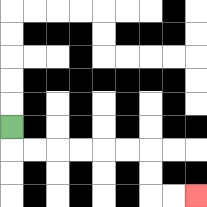{'start': '[0, 5]', 'end': '[8, 8]', 'path_directions': 'D,R,R,R,R,R,R,D,D,R,R', 'path_coordinates': '[[0, 5], [0, 6], [1, 6], [2, 6], [3, 6], [4, 6], [5, 6], [6, 6], [6, 7], [6, 8], [7, 8], [8, 8]]'}